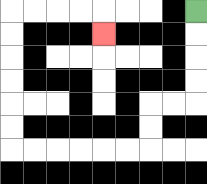{'start': '[8, 0]', 'end': '[4, 1]', 'path_directions': 'D,D,D,D,L,L,D,D,L,L,L,L,L,L,U,U,U,U,U,U,R,R,R,R,D', 'path_coordinates': '[[8, 0], [8, 1], [8, 2], [8, 3], [8, 4], [7, 4], [6, 4], [6, 5], [6, 6], [5, 6], [4, 6], [3, 6], [2, 6], [1, 6], [0, 6], [0, 5], [0, 4], [0, 3], [0, 2], [0, 1], [0, 0], [1, 0], [2, 0], [3, 0], [4, 0], [4, 1]]'}